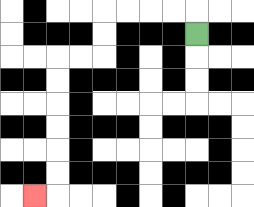{'start': '[8, 1]', 'end': '[1, 8]', 'path_directions': 'U,L,L,L,L,D,D,L,L,D,D,D,D,D,D,L', 'path_coordinates': '[[8, 1], [8, 0], [7, 0], [6, 0], [5, 0], [4, 0], [4, 1], [4, 2], [3, 2], [2, 2], [2, 3], [2, 4], [2, 5], [2, 6], [2, 7], [2, 8], [1, 8]]'}